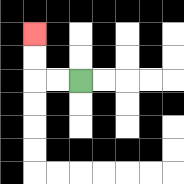{'start': '[3, 3]', 'end': '[1, 1]', 'path_directions': 'L,L,U,U', 'path_coordinates': '[[3, 3], [2, 3], [1, 3], [1, 2], [1, 1]]'}